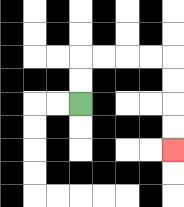{'start': '[3, 4]', 'end': '[7, 6]', 'path_directions': 'U,U,R,R,R,R,D,D,D,D', 'path_coordinates': '[[3, 4], [3, 3], [3, 2], [4, 2], [5, 2], [6, 2], [7, 2], [7, 3], [7, 4], [7, 5], [7, 6]]'}